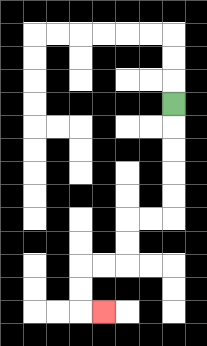{'start': '[7, 4]', 'end': '[4, 13]', 'path_directions': 'D,D,D,D,D,L,L,D,D,L,L,D,D,R', 'path_coordinates': '[[7, 4], [7, 5], [7, 6], [7, 7], [7, 8], [7, 9], [6, 9], [5, 9], [5, 10], [5, 11], [4, 11], [3, 11], [3, 12], [3, 13], [4, 13]]'}